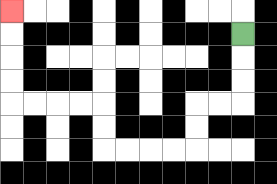{'start': '[10, 1]', 'end': '[0, 0]', 'path_directions': 'D,D,D,L,L,D,D,L,L,L,L,U,U,L,L,L,L,U,U,U,U', 'path_coordinates': '[[10, 1], [10, 2], [10, 3], [10, 4], [9, 4], [8, 4], [8, 5], [8, 6], [7, 6], [6, 6], [5, 6], [4, 6], [4, 5], [4, 4], [3, 4], [2, 4], [1, 4], [0, 4], [0, 3], [0, 2], [0, 1], [0, 0]]'}